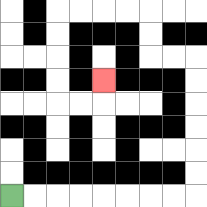{'start': '[0, 8]', 'end': '[4, 3]', 'path_directions': 'R,R,R,R,R,R,R,R,U,U,U,U,U,U,L,L,U,U,L,L,L,L,D,D,D,D,R,R,U', 'path_coordinates': '[[0, 8], [1, 8], [2, 8], [3, 8], [4, 8], [5, 8], [6, 8], [7, 8], [8, 8], [8, 7], [8, 6], [8, 5], [8, 4], [8, 3], [8, 2], [7, 2], [6, 2], [6, 1], [6, 0], [5, 0], [4, 0], [3, 0], [2, 0], [2, 1], [2, 2], [2, 3], [2, 4], [3, 4], [4, 4], [4, 3]]'}